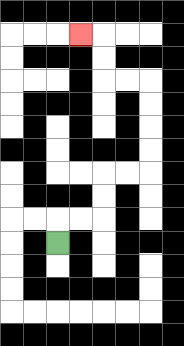{'start': '[2, 10]', 'end': '[3, 1]', 'path_directions': 'U,R,R,U,U,R,R,U,U,U,U,L,L,U,U,L', 'path_coordinates': '[[2, 10], [2, 9], [3, 9], [4, 9], [4, 8], [4, 7], [5, 7], [6, 7], [6, 6], [6, 5], [6, 4], [6, 3], [5, 3], [4, 3], [4, 2], [4, 1], [3, 1]]'}